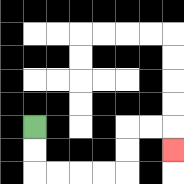{'start': '[1, 5]', 'end': '[7, 6]', 'path_directions': 'D,D,R,R,R,R,U,U,R,R,D', 'path_coordinates': '[[1, 5], [1, 6], [1, 7], [2, 7], [3, 7], [4, 7], [5, 7], [5, 6], [5, 5], [6, 5], [7, 5], [7, 6]]'}